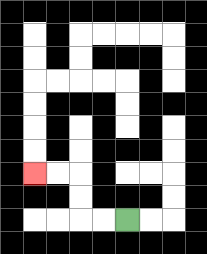{'start': '[5, 9]', 'end': '[1, 7]', 'path_directions': 'L,L,U,U,L,L', 'path_coordinates': '[[5, 9], [4, 9], [3, 9], [3, 8], [3, 7], [2, 7], [1, 7]]'}